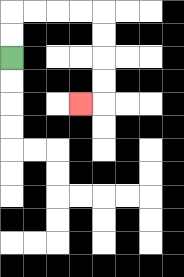{'start': '[0, 2]', 'end': '[3, 4]', 'path_directions': 'U,U,R,R,R,R,D,D,D,D,L', 'path_coordinates': '[[0, 2], [0, 1], [0, 0], [1, 0], [2, 0], [3, 0], [4, 0], [4, 1], [4, 2], [4, 3], [4, 4], [3, 4]]'}